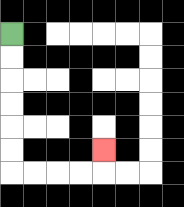{'start': '[0, 1]', 'end': '[4, 6]', 'path_directions': 'D,D,D,D,D,D,R,R,R,R,U', 'path_coordinates': '[[0, 1], [0, 2], [0, 3], [0, 4], [0, 5], [0, 6], [0, 7], [1, 7], [2, 7], [3, 7], [4, 7], [4, 6]]'}